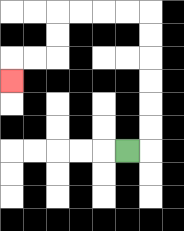{'start': '[5, 6]', 'end': '[0, 3]', 'path_directions': 'R,U,U,U,U,U,U,L,L,L,L,D,D,L,L,D', 'path_coordinates': '[[5, 6], [6, 6], [6, 5], [6, 4], [6, 3], [6, 2], [6, 1], [6, 0], [5, 0], [4, 0], [3, 0], [2, 0], [2, 1], [2, 2], [1, 2], [0, 2], [0, 3]]'}